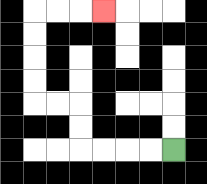{'start': '[7, 6]', 'end': '[4, 0]', 'path_directions': 'L,L,L,L,U,U,L,L,U,U,U,U,R,R,R', 'path_coordinates': '[[7, 6], [6, 6], [5, 6], [4, 6], [3, 6], [3, 5], [3, 4], [2, 4], [1, 4], [1, 3], [1, 2], [1, 1], [1, 0], [2, 0], [3, 0], [4, 0]]'}